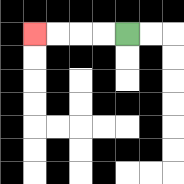{'start': '[5, 1]', 'end': '[1, 1]', 'path_directions': 'L,L,L,L', 'path_coordinates': '[[5, 1], [4, 1], [3, 1], [2, 1], [1, 1]]'}